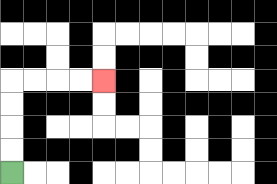{'start': '[0, 7]', 'end': '[4, 3]', 'path_directions': 'U,U,U,U,R,R,R,R', 'path_coordinates': '[[0, 7], [0, 6], [0, 5], [0, 4], [0, 3], [1, 3], [2, 3], [3, 3], [4, 3]]'}